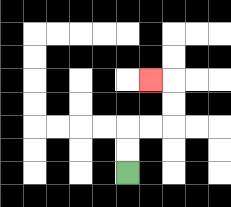{'start': '[5, 7]', 'end': '[6, 3]', 'path_directions': 'U,U,R,R,U,U,L', 'path_coordinates': '[[5, 7], [5, 6], [5, 5], [6, 5], [7, 5], [7, 4], [7, 3], [6, 3]]'}